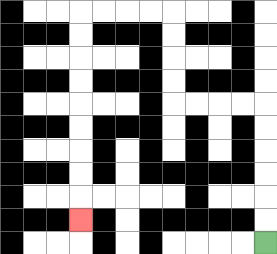{'start': '[11, 10]', 'end': '[3, 9]', 'path_directions': 'U,U,U,U,U,U,L,L,L,L,U,U,U,U,L,L,L,L,D,D,D,D,D,D,D,D,D', 'path_coordinates': '[[11, 10], [11, 9], [11, 8], [11, 7], [11, 6], [11, 5], [11, 4], [10, 4], [9, 4], [8, 4], [7, 4], [7, 3], [7, 2], [7, 1], [7, 0], [6, 0], [5, 0], [4, 0], [3, 0], [3, 1], [3, 2], [3, 3], [3, 4], [3, 5], [3, 6], [3, 7], [3, 8], [3, 9]]'}